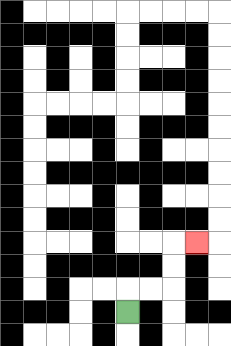{'start': '[5, 13]', 'end': '[8, 10]', 'path_directions': 'U,R,R,U,U,R', 'path_coordinates': '[[5, 13], [5, 12], [6, 12], [7, 12], [7, 11], [7, 10], [8, 10]]'}